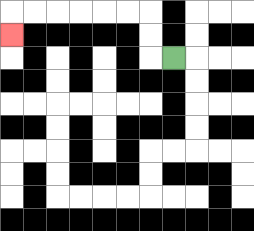{'start': '[7, 2]', 'end': '[0, 1]', 'path_directions': 'L,U,U,L,L,L,L,L,L,D', 'path_coordinates': '[[7, 2], [6, 2], [6, 1], [6, 0], [5, 0], [4, 0], [3, 0], [2, 0], [1, 0], [0, 0], [0, 1]]'}